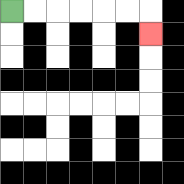{'start': '[0, 0]', 'end': '[6, 1]', 'path_directions': 'R,R,R,R,R,R,D', 'path_coordinates': '[[0, 0], [1, 0], [2, 0], [3, 0], [4, 0], [5, 0], [6, 0], [6, 1]]'}